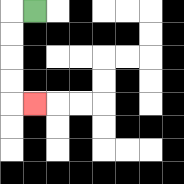{'start': '[1, 0]', 'end': '[1, 4]', 'path_directions': 'L,D,D,D,D,R', 'path_coordinates': '[[1, 0], [0, 0], [0, 1], [0, 2], [0, 3], [0, 4], [1, 4]]'}